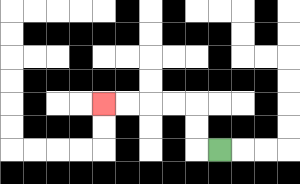{'start': '[9, 6]', 'end': '[4, 4]', 'path_directions': 'L,U,U,L,L,L,L', 'path_coordinates': '[[9, 6], [8, 6], [8, 5], [8, 4], [7, 4], [6, 4], [5, 4], [4, 4]]'}